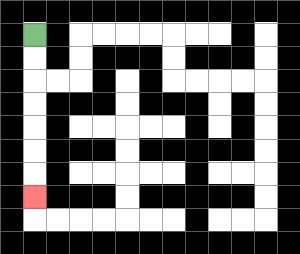{'start': '[1, 1]', 'end': '[1, 8]', 'path_directions': 'D,D,D,D,D,D,D', 'path_coordinates': '[[1, 1], [1, 2], [1, 3], [1, 4], [1, 5], [1, 6], [1, 7], [1, 8]]'}